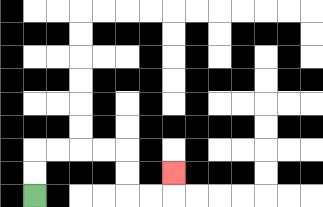{'start': '[1, 8]', 'end': '[7, 7]', 'path_directions': 'U,U,R,R,R,R,D,D,R,R,U', 'path_coordinates': '[[1, 8], [1, 7], [1, 6], [2, 6], [3, 6], [4, 6], [5, 6], [5, 7], [5, 8], [6, 8], [7, 8], [7, 7]]'}